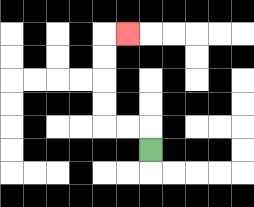{'start': '[6, 6]', 'end': '[5, 1]', 'path_directions': 'U,L,L,U,U,U,U,R', 'path_coordinates': '[[6, 6], [6, 5], [5, 5], [4, 5], [4, 4], [4, 3], [4, 2], [4, 1], [5, 1]]'}